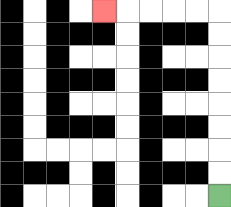{'start': '[9, 8]', 'end': '[4, 0]', 'path_directions': 'U,U,U,U,U,U,U,U,L,L,L,L,L', 'path_coordinates': '[[9, 8], [9, 7], [9, 6], [9, 5], [9, 4], [9, 3], [9, 2], [9, 1], [9, 0], [8, 0], [7, 0], [6, 0], [5, 0], [4, 0]]'}